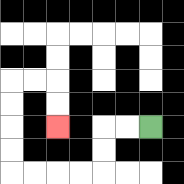{'start': '[6, 5]', 'end': '[2, 5]', 'path_directions': 'L,L,D,D,L,L,L,L,U,U,U,U,R,R,D,D', 'path_coordinates': '[[6, 5], [5, 5], [4, 5], [4, 6], [4, 7], [3, 7], [2, 7], [1, 7], [0, 7], [0, 6], [0, 5], [0, 4], [0, 3], [1, 3], [2, 3], [2, 4], [2, 5]]'}